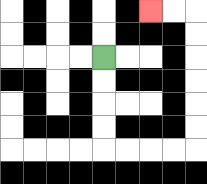{'start': '[4, 2]', 'end': '[6, 0]', 'path_directions': 'D,D,D,D,R,R,R,R,U,U,U,U,U,U,L,L', 'path_coordinates': '[[4, 2], [4, 3], [4, 4], [4, 5], [4, 6], [5, 6], [6, 6], [7, 6], [8, 6], [8, 5], [8, 4], [8, 3], [8, 2], [8, 1], [8, 0], [7, 0], [6, 0]]'}